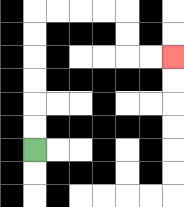{'start': '[1, 6]', 'end': '[7, 2]', 'path_directions': 'U,U,U,U,U,U,R,R,R,R,D,D,R,R', 'path_coordinates': '[[1, 6], [1, 5], [1, 4], [1, 3], [1, 2], [1, 1], [1, 0], [2, 0], [3, 0], [4, 0], [5, 0], [5, 1], [5, 2], [6, 2], [7, 2]]'}